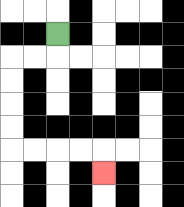{'start': '[2, 1]', 'end': '[4, 7]', 'path_directions': 'D,L,L,D,D,D,D,R,R,R,R,D', 'path_coordinates': '[[2, 1], [2, 2], [1, 2], [0, 2], [0, 3], [0, 4], [0, 5], [0, 6], [1, 6], [2, 6], [3, 6], [4, 6], [4, 7]]'}